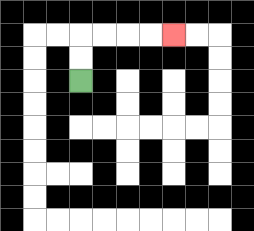{'start': '[3, 3]', 'end': '[7, 1]', 'path_directions': 'U,U,R,R,R,R', 'path_coordinates': '[[3, 3], [3, 2], [3, 1], [4, 1], [5, 1], [6, 1], [7, 1]]'}